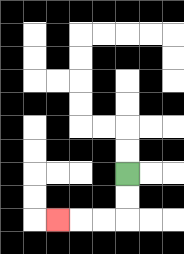{'start': '[5, 7]', 'end': '[2, 9]', 'path_directions': 'D,D,L,L,L', 'path_coordinates': '[[5, 7], [5, 8], [5, 9], [4, 9], [3, 9], [2, 9]]'}